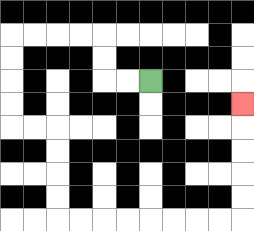{'start': '[6, 3]', 'end': '[10, 4]', 'path_directions': 'L,L,U,U,L,L,L,L,D,D,D,D,R,R,D,D,D,D,R,R,R,R,R,R,R,R,U,U,U,U,U', 'path_coordinates': '[[6, 3], [5, 3], [4, 3], [4, 2], [4, 1], [3, 1], [2, 1], [1, 1], [0, 1], [0, 2], [0, 3], [0, 4], [0, 5], [1, 5], [2, 5], [2, 6], [2, 7], [2, 8], [2, 9], [3, 9], [4, 9], [5, 9], [6, 9], [7, 9], [8, 9], [9, 9], [10, 9], [10, 8], [10, 7], [10, 6], [10, 5], [10, 4]]'}